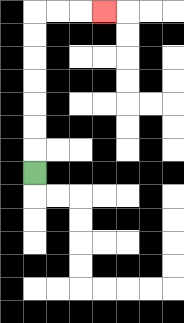{'start': '[1, 7]', 'end': '[4, 0]', 'path_directions': 'U,U,U,U,U,U,U,R,R,R', 'path_coordinates': '[[1, 7], [1, 6], [1, 5], [1, 4], [1, 3], [1, 2], [1, 1], [1, 0], [2, 0], [3, 0], [4, 0]]'}